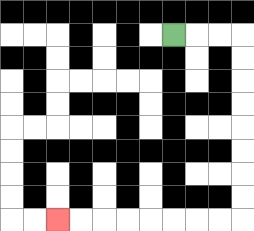{'start': '[7, 1]', 'end': '[2, 9]', 'path_directions': 'R,R,R,D,D,D,D,D,D,D,D,L,L,L,L,L,L,L,L', 'path_coordinates': '[[7, 1], [8, 1], [9, 1], [10, 1], [10, 2], [10, 3], [10, 4], [10, 5], [10, 6], [10, 7], [10, 8], [10, 9], [9, 9], [8, 9], [7, 9], [6, 9], [5, 9], [4, 9], [3, 9], [2, 9]]'}